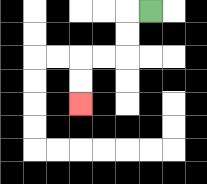{'start': '[6, 0]', 'end': '[3, 4]', 'path_directions': 'L,D,D,L,L,D,D', 'path_coordinates': '[[6, 0], [5, 0], [5, 1], [5, 2], [4, 2], [3, 2], [3, 3], [3, 4]]'}